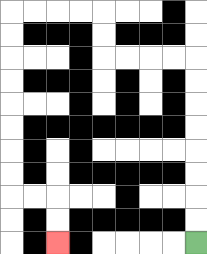{'start': '[8, 10]', 'end': '[2, 10]', 'path_directions': 'U,U,U,U,U,U,U,U,L,L,L,L,U,U,L,L,L,L,D,D,D,D,D,D,D,D,R,R,D,D', 'path_coordinates': '[[8, 10], [8, 9], [8, 8], [8, 7], [8, 6], [8, 5], [8, 4], [8, 3], [8, 2], [7, 2], [6, 2], [5, 2], [4, 2], [4, 1], [4, 0], [3, 0], [2, 0], [1, 0], [0, 0], [0, 1], [0, 2], [0, 3], [0, 4], [0, 5], [0, 6], [0, 7], [0, 8], [1, 8], [2, 8], [2, 9], [2, 10]]'}